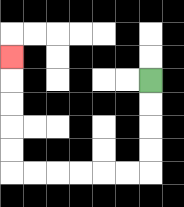{'start': '[6, 3]', 'end': '[0, 2]', 'path_directions': 'D,D,D,D,L,L,L,L,L,L,U,U,U,U,U', 'path_coordinates': '[[6, 3], [6, 4], [6, 5], [6, 6], [6, 7], [5, 7], [4, 7], [3, 7], [2, 7], [1, 7], [0, 7], [0, 6], [0, 5], [0, 4], [0, 3], [0, 2]]'}